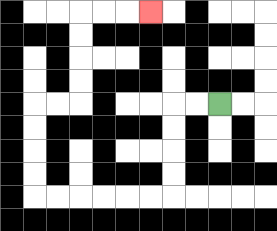{'start': '[9, 4]', 'end': '[6, 0]', 'path_directions': 'L,L,D,D,D,D,L,L,L,L,L,L,U,U,U,U,R,R,U,U,U,U,R,R,R', 'path_coordinates': '[[9, 4], [8, 4], [7, 4], [7, 5], [7, 6], [7, 7], [7, 8], [6, 8], [5, 8], [4, 8], [3, 8], [2, 8], [1, 8], [1, 7], [1, 6], [1, 5], [1, 4], [2, 4], [3, 4], [3, 3], [3, 2], [3, 1], [3, 0], [4, 0], [5, 0], [6, 0]]'}